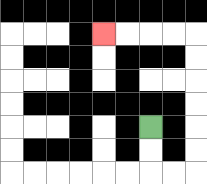{'start': '[6, 5]', 'end': '[4, 1]', 'path_directions': 'D,D,R,R,U,U,U,U,U,U,L,L,L,L', 'path_coordinates': '[[6, 5], [6, 6], [6, 7], [7, 7], [8, 7], [8, 6], [8, 5], [8, 4], [8, 3], [8, 2], [8, 1], [7, 1], [6, 1], [5, 1], [4, 1]]'}